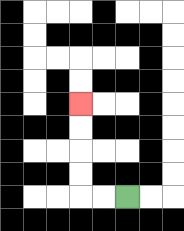{'start': '[5, 8]', 'end': '[3, 4]', 'path_directions': 'L,L,U,U,U,U', 'path_coordinates': '[[5, 8], [4, 8], [3, 8], [3, 7], [3, 6], [3, 5], [3, 4]]'}